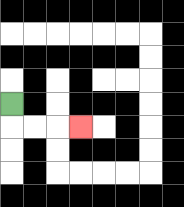{'start': '[0, 4]', 'end': '[3, 5]', 'path_directions': 'D,R,R,R', 'path_coordinates': '[[0, 4], [0, 5], [1, 5], [2, 5], [3, 5]]'}